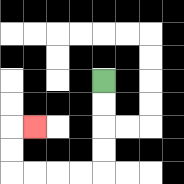{'start': '[4, 3]', 'end': '[1, 5]', 'path_directions': 'D,D,D,D,L,L,L,L,U,U,R', 'path_coordinates': '[[4, 3], [4, 4], [4, 5], [4, 6], [4, 7], [3, 7], [2, 7], [1, 7], [0, 7], [0, 6], [0, 5], [1, 5]]'}